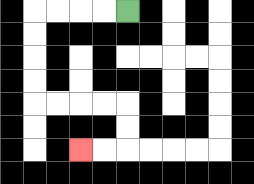{'start': '[5, 0]', 'end': '[3, 6]', 'path_directions': 'L,L,L,L,D,D,D,D,R,R,R,R,D,D,L,L', 'path_coordinates': '[[5, 0], [4, 0], [3, 0], [2, 0], [1, 0], [1, 1], [1, 2], [1, 3], [1, 4], [2, 4], [3, 4], [4, 4], [5, 4], [5, 5], [5, 6], [4, 6], [3, 6]]'}